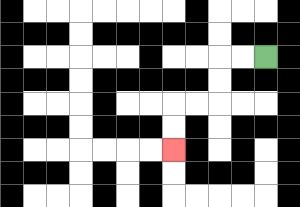{'start': '[11, 2]', 'end': '[7, 6]', 'path_directions': 'L,L,D,D,L,L,D,D', 'path_coordinates': '[[11, 2], [10, 2], [9, 2], [9, 3], [9, 4], [8, 4], [7, 4], [7, 5], [7, 6]]'}